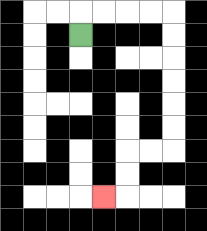{'start': '[3, 1]', 'end': '[4, 8]', 'path_directions': 'U,R,R,R,R,D,D,D,D,D,D,L,L,D,D,L', 'path_coordinates': '[[3, 1], [3, 0], [4, 0], [5, 0], [6, 0], [7, 0], [7, 1], [7, 2], [7, 3], [7, 4], [7, 5], [7, 6], [6, 6], [5, 6], [5, 7], [5, 8], [4, 8]]'}